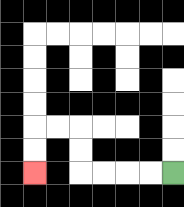{'start': '[7, 7]', 'end': '[1, 7]', 'path_directions': 'L,L,L,L,U,U,L,L,D,D', 'path_coordinates': '[[7, 7], [6, 7], [5, 7], [4, 7], [3, 7], [3, 6], [3, 5], [2, 5], [1, 5], [1, 6], [1, 7]]'}